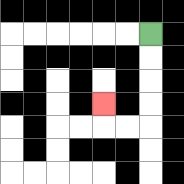{'start': '[6, 1]', 'end': '[4, 4]', 'path_directions': 'D,D,D,D,L,L,U', 'path_coordinates': '[[6, 1], [6, 2], [6, 3], [6, 4], [6, 5], [5, 5], [4, 5], [4, 4]]'}